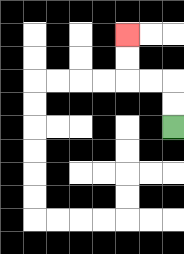{'start': '[7, 5]', 'end': '[5, 1]', 'path_directions': 'U,U,L,L,U,U', 'path_coordinates': '[[7, 5], [7, 4], [7, 3], [6, 3], [5, 3], [5, 2], [5, 1]]'}